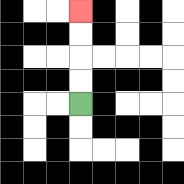{'start': '[3, 4]', 'end': '[3, 0]', 'path_directions': 'U,U,U,U', 'path_coordinates': '[[3, 4], [3, 3], [3, 2], [3, 1], [3, 0]]'}